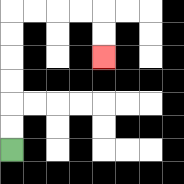{'start': '[0, 6]', 'end': '[4, 2]', 'path_directions': 'U,U,U,U,U,U,R,R,R,R,D,D', 'path_coordinates': '[[0, 6], [0, 5], [0, 4], [0, 3], [0, 2], [0, 1], [0, 0], [1, 0], [2, 0], [3, 0], [4, 0], [4, 1], [4, 2]]'}